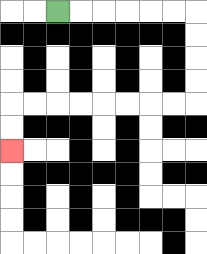{'start': '[2, 0]', 'end': '[0, 6]', 'path_directions': 'R,R,R,R,R,R,D,D,D,D,L,L,L,L,L,L,L,L,D,D', 'path_coordinates': '[[2, 0], [3, 0], [4, 0], [5, 0], [6, 0], [7, 0], [8, 0], [8, 1], [8, 2], [8, 3], [8, 4], [7, 4], [6, 4], [5, 4], [4, 4], [3, 4], [2, 4], [1, 4], [0, 4], [0, 5], [0, 6]]'}